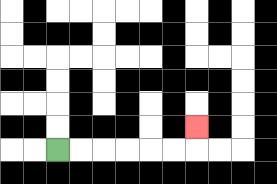{'start': '[2, 6]', 'end': '[8, 5]', 'path_directions': 'R,R,R,R,R,R,U', 'path_coordinates': '[[2, 6], [3, 6], [4, 6], [5, 6], [6, 6], [7, 6], [8, 6], [8, 5]]'}